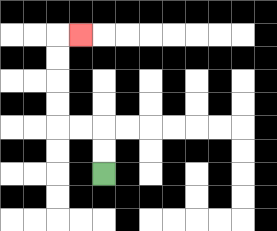{'start': '[4, 7]', 'end': '[3, 1]', 'path_directions': 'U,U,L,L,U,U,U,U,R', 'path_coordinates': '[[4, 7], [4, 6], [4, 5], [3, 5], [2, 5], [2, 4], [2, 3], [2, 2], [2, 1], [3, 1]]'}